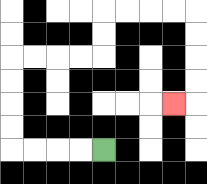{'start': '[4, 6]', 'end': '[7, 4]', 'path_directions': 'L,L,L,L,U,U,U,U,R,R,R,R,U,U,R,R,R,R,D,D,D,D,L', 'path_coordinates': '[[4, 6], [3, 6], [2, 6], [1, 6], [0, 6], [0, 5], [0, 4], [0, 3], [0, 2], [1, 2], [2, 2], [3, 2], [4, 2], [4, 1], [4, 0], [5, 0], [6, 0], [7, 0], [8, 0], [8, 1], [8, 2], [8, 3], [8, 4], [7, 4]]'}